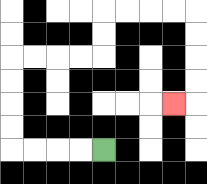{'start': '[4, 6]', 'end': '[7, 4]', 'path_directions': 'L,L,L,L,U,U,U,U,R,R,R,R,U,U,R,R,R,R,D,D,D,D,L', 'path_coordinates': '[[4, 6], [3, 6], [2, 6], [1, 6], [0, 6], [0, 5], [0, 4], [0, 3], [0, 2], [1, 2], [2, 2], [3, 2], [4, 2], [4, 1], [4, 0], [5, 0], [6, 0], [7, 0], [8, 0], [8, 1], [8, 2], [8, 3], [8, 4], [7, 4]]'}